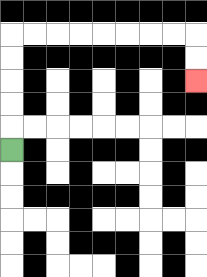{'start': '[0, 6]', 'end': '[8, 3]', 'path_directions': 'U,U,U,U,U,R,R,R,R,R,R,R,R,D,D', 'path_coordinates': '[[0, 6], [0, 5], [0, 4], [0, 3], [0, 2], [0, 1], [1, 1], [2, 1], [3, 1], [4, 1], [5, 1], [6, 1], [7, 1], [8, 1], [8, 2], [8, 3]]'}